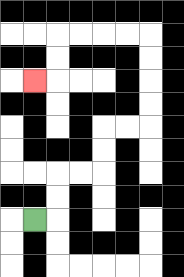{'start': '[1, 9]', 'end': '[1, 3]', 'path_directions': 'R,U,U,R,R,U,U,R,R,U,U,U,U,L,L,L,L,D,D,L', 'path_coordinates': '[[1, 9], [2, 9], [2, 8], [2, 7], [3, 7], [4, 7], [4, 6], [4, 5], [5, 5], [6, 5], [6, 4], [6, 3], [6, 2], [6, 1], [5, 1], [4, 1], [3, 1], [2, 1], [2, 2], [2, 3], [1, 3]]'}